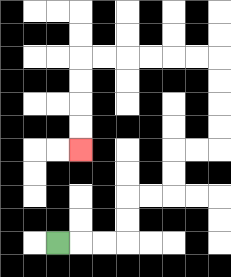{'start': '[2, 10]', 'end': '[3, 6]', 'path_directions': 'R,R,R,U,U,R,R,U,U,R,R,U,U,U,U,L,L,L,L,L,L,D,D,D,D', 'path_coordinates': '[[2, 10], [3, 10], [4, 10], [5, 10], [5, 9], [5, 8], [6, 8], [7, 8], [7, 7], [7, 6], [8, 6], [9, 6], [9, 5], [9, 4], [9, 3], [9, 2], [8, 2], [7, 2], [6, 2], [5, 2], [4, 2], [3, 2], [3, 3], [3, 4], [3, 5], [3, 6]]'}